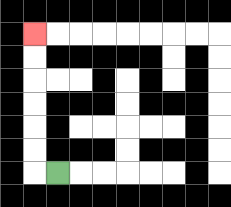{'start': '[2, 7]', 'end': '[1, 1]', 'path_directions': 'L,U,U,U,U,U,U', 'path_coordinates': '[[2, 7], [1, 7], [1, 6], [1, 5], [1, 4], [1, 3], [1, 2], [1, 1]]'}